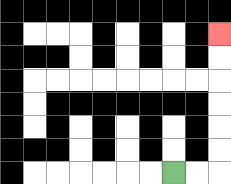{'start': '[7, 7]', 'end': '[9, 1]', 'path_directions': 'R,R,U,U,U,U,U,U', 'path_coordinates': '[[7, 7], [8, 7], [9, 7], [9, 6], [9, 5], [9, 4], [9, 3], [9, 2], [9, 1]]'}